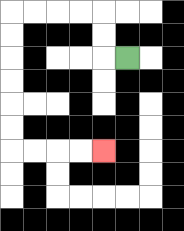{'start': '[5, 2]', 'end': '[4, 6]', 'path_directions': 'L,U,U,L,L,L,L,D,D,D,D,D,D,R,R,R,R', 'path_coordinates': '[[5, 2], [4, 2], [4, 1], [4, 0], [3, 0], [2, 0], [1, 0], [0, 0], [0, 1], [0, 2], [0, 3], [0, 4], [0, 5], [0, 6], [1, 6], [2, 6], [3, 6], [4, 6]]'}